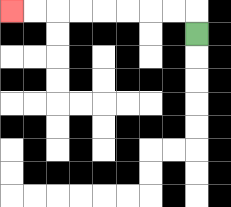{'start': '[8, 1]', 'end': '[0, 0]', 'path_directions': 'U,L,L,L,L,L,L,L,L', 'path_coordinates': '[[8, 1], [8, 0], [7, 0], [6, 0], [5, 0], [4, 0], [3, 0], [2, 0], [1, 0], [0, 0]]'}